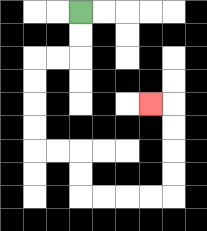{'start': '[3, 0]', 'end': '[6, 4]', 'path_directions': 'D,D,L,L,D,D,D,D,R,R,D,D,R,R,R,R,U,U,U,U,L', 'path_coordinates': '[[3, 0], [3, 1], [3, 2], [2, 2], [1, 2], [1, 3], [1, 4], [1, 5], [1, 6], [2, 6], [3, 6], [3, 7], [3, 8], [4, 8], [5, 8], [6, 8], [7, 8], [7, 7], [7, 6], [7, 5], [7, 4], [6, 4]]'}